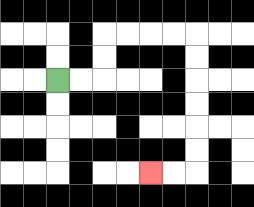{'start': '[2, 3]', 'end': '[6, 7]', 'path_directions': 'R,R,U,U,R,R,R,R,D,D,D,D,D,D,L,L', 'path_coordinates': '[[2, 3], [3, 3], [4, 3], [4, 2], [4, 1], [5, 1], [6, 1], [7, 1], [8, 1], [8, 2], [8, 3], [8, 4], [8, 5], [8, 6], [8, 7], [7, 7], [6, 7]]'}